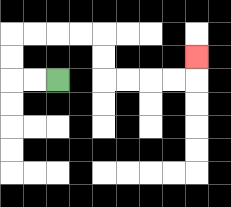{'start': '[2, 3]', 'end': '[8, 2]', 'path_directions': 'L,L,U,U,R,R,R,R,D,D,R,R,R,R,U', 'path_coordinates': '[[2, 3], [1, 3], [0, 3], [0, 2], [0, 1], [1, 1], [2, 1], [3, 1], [4, 1], [4, 2], [4, 3], [5, 3], [6, 3], [7, 3], [8, 3], [8, 2]]'}